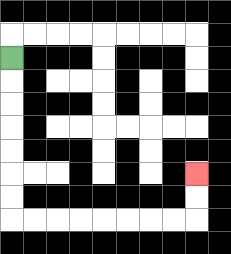{'start': '[0, 2]', 'end': '[8, 7]', 'path_directions': 'D,D,D,D,D,D,D,R,R,R,R,R,R,R,R,U,U', 'path_coordinates': '[[0, 2], [0, 3], [0, 4], [0, 5], [0, 6], [0, 7], [0, 8], [0, 9], [1, 9], [2, 9], [3, 9], [4, 9], [5, 9], [6, 9], [7, 9], [8, 9], [8, 8], [8, 7]]'}